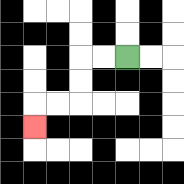{'start': '[5, 2]', 'end': '[1, 5]', 'path_directions': 'L,L,D,D,L,L,D', 'path_coordinates': '[[5, 2], [4, 2], [3, 2], [3, 3], [3, 4], [2, 4], [1, 4], [1, 5]]'}